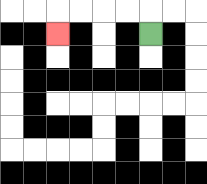{'start': '[6, 1]', 'end': '[2, 1]', 'path_directions': 'U,L,L,L,L,D', 'path_coordinates': '[[6, 1], [6, 0], [5, 0], [4, 0], [3, 0], [2, 0], [2, 1]]'}